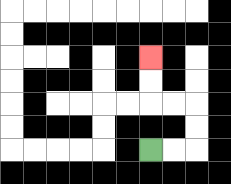{'start': '[6, 6]', 'end': '[6, 2]', 'path_directions': 'R,R,U,U,L,L,U,U', 'path_coordinates': '[[6, 6], [7, 6], [8, 6], [8, 5], [8, 4], [7, 4], [6, 4], [6, 3], [6, 2]]'}